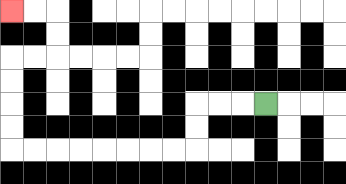{'start': '[11, 4]', 'end': '[0, 0]', 'path_directions': 'L,L,L,D,D,L,L,L,L,L,L,L,L,U,U,U,U,R,R,U,U,L,L', 'path_coordinates': '[[11, 4], [10, 4], [9, 4], [8, 4], [8, 5], [8, 6], [7, 6], [6, 6], [5, 6], [4, 6], [3, 6], [2, 6], [1, 6], [0, 6], [0, 5], [0, 4], [0, 3], [0, 2], [1, 2], [2, 2], [2, 1], [2, 0], [1, 0], [0, 0]]'}